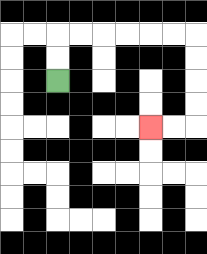{'start': '[2, 3]', 'end': '[6, 5]', 'path_directions': 'U,U,R,R,R,R,R,R,D,D,D,D,L,L', 'path_coordinates': '[[2, 3], [2, 2], [2, 1], [3, 1], [4, 1], [5, 1], [6, 1], [7, 1], [8, 1], [8, 2], [8, 3], [8, 4], [8, 5], [7, 5], [6, 5]]'}